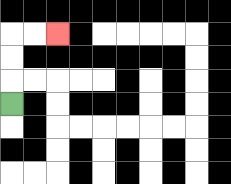{'start': '[0, 4]', 'end': '[2, 1]', 'path_directions': 'U,U,U,R,R', 'path_coordinates': '[[0, 4], [0, 3], [0, 2], [0, 1], [1, 1], [2, 1]]'}